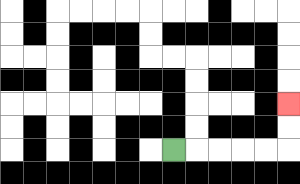{'start': '[7, 6]', 'end': '[12, 4]', 'path_directions': 'R,R,R,R,R,U,U', 'path_coordinates': '[[7, 6], [8, 6], [9, 6], [10, 6], [11, 6], [12, 6], [12, 5], [12, 4]]'}